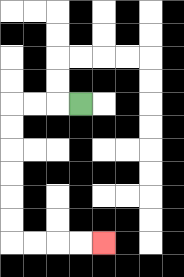{'start': '[3, 4]', 'end': '[4, 10]', 'path_directions': 'L,L,L,D,D,D,D,D,D,R,R,R,R', 'path_coordinates': '[[3, 4], [2, 4], [1, 4], [0, 4], [0, 5], [0, 6], [0, 7], [0, 8], [0, 9], [0, 10], [1, 10], [2, 10], [3, 10], [4, 10]]'}